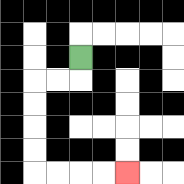{'start': '[3, 2]', 'end': '[5, 7]', 'path_directions': 'D,L,L,D,D,D,D,R,R,R,R', 'path_coordinates': '[[3, 2], [3, 3], [2, 3], [1, 3], [1, 4], [1, 5], [1, 6], [1, 7], [2, 7], [3, 7], [4, 7], [5, 7]]'}